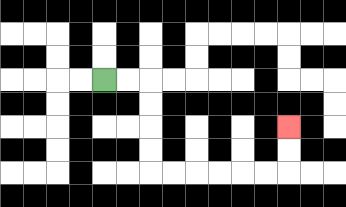{'start': '[4, 3]', 'end': '[12, 5]', 'path_directions': 'R,R,D,D,D,D,R,R,R,R,R,R,U,U', 'path_coordinates': '[[4, 3], [5, 3], [6, 3], [6, 4], [6, 5], [6, 6], [6, 7], [7, 7], [8, 7], [9, 7], [10, 7], [11, 7], [12, 7], [12, 6], [12, 5]]'}